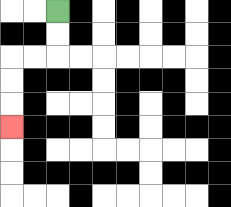{'start': '[2, 0]', 'end': '[0, 5]', 'path_directions': 'D,D,L,L,D,D,D', 'path_coordinates': '[[2, 0], [2, 1], [2, 2], [1, 2], [0, 2], [0, 3], [0, 4], [0, 5]]'}